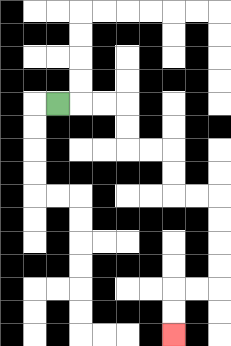{'start': '[2, 4]', 'end': '[7, 14]', 'path_directions': 'R,R,R,D,D,R,R,D,D,R,R,D,D,D,D,L,L,D,D', 'path_coordinates': '[[2, 4], [3, 4], [4, 4], [5, 4], [5, 5], [5, 6], [6, 6], [7, 6], [7, 7], [7, 8], [8, 8], [9, 8], [9, 9], [9, 10], [9, 11], [9, 12], [8, 12], [7, 12], [7, 13], [7, 14]]'}